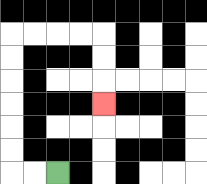{'start': '[2, 7]', 'end': '[4, 4]', 'path_directions': 'L,L,U,U,U,U,U,U,R,R,R,R,D,D,D', 'path_coordinates': '[[2, 7], [1, 7], [0, 7], [0, 6], [0, 5], [0, 4], [0, 3], [0, 2], [0, 1], [1, 1], [2, 1], [3, 1], [4, 1], [4, 2], [4, 3], [4, 4]]'}